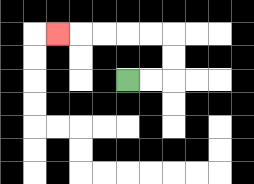{'start': '[5, 3]', 'end': '[2, 1]', 'path_directions': 'R,R,U,U,L,L,L,L,L', 'path_coordinates': '[[5, 3], [6, 3], [7, 3], [7, 2], [7, 1], [6, 1], [5, 1], [4, 1], [3, 1], [2, 1]]'}